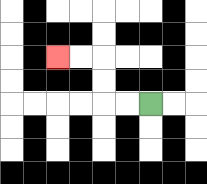{'start': '[6, 4]', 'end': '[2, 2]', 'path_directions': 'L,L,U,U,L,L', 'path_coordinates': '[[6, 4], [5, 4], [4, 4], [4, 3], [4, 2], [3, 2], [2, 2]]'}